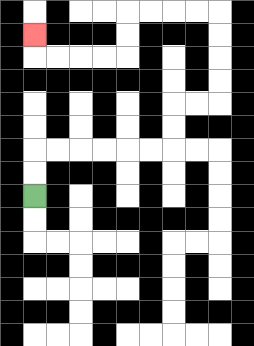{'start': '[1, 8]', 'end': '[1, 1]', 'path_directions': 'U,U,R,R,R,R,R,R,U,U,R,R,U,U,U,U,L,L,L,L,D,D,L,L,L,L,U', 'path_coordinates': '[[1, 8], [1, 7], [1, 6], [2, 6], [3, 6], [4, 6], [5, 6], [6, 6], [7, 6], [7, 5], [7, 4], [8, 4], [9, 4], [9, 3], [9, 2], [9, 1], [9, 0], [8, 0], [7, 0], [6, 0], [5, 0], [5, 1], [5, 2], [4, 2], [3, 2], [2, 2], [1, 2], [1, 1]]'}